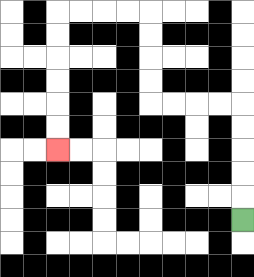{'start': '[10, 9]', 'end': '[2, 6]', 'path_directions': 'U,U,U,U,U,L,L,L,L,U,U,U,U,L,L,L,L,D,D,D,D,D,D', 'path_coordinates': '[[10, 9], [10, 8], [10, 7], [10, 6], [10, 5], [10, 4], [9, 4], [8, 4], [7, 4], [6, 4], [6, 3], [6, 2], [6, 1], [6, 0], [5, 0], [4, 0], [3, 0], [2, 0], [2, 1], [2, 2], [2, 3], [2, 4], [2, 5], [2, 6]]'}